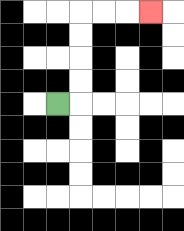{'start': '[2, 4]', 'end': '[6, 0]', 'path_directions': 'R,U,U,U,U,R,R,R', 'path_coordinates': '[[2, 4], [3, 4], [3, 3], [3, 2], [3, 1], [3, 0], [4, 0], [5, 0], [6, 0]]'}